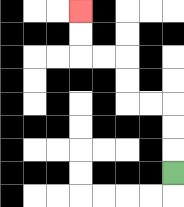{'start': '[7, 7]', 'end': '[3, 0]', 'path_directions': 'U,U,U,L,L,U,U,L,L,U,U', 'path_coordinates': '[[7, 7], [7, 6], [7, 5], [7, 4], [6, 4], [5, 4], [5, 3], [5, 2], [4, 2], [3, 2], [3, 1], [3, 0]]'}